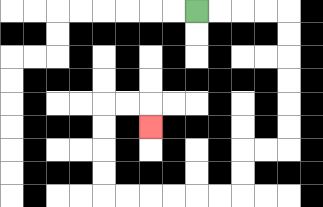{'start': '[8, 0]', 'end': '[6, 5]', 'path_directions': 'R,R,R,R,D,D,D,D,D,D,L,L,D,D,L,L,L,L,L,L,U,U,U,U,R,R,D', 'path_coordinates': '[[8, 0], [9, 0], [10, 0], [11, 0], [12, 0], [12, 1], [12, 2], [12, 3], [12, 4], [12, 5], [12, 6], [11, 6], [10, 6], [10, 7], [10, 8], [9, 8], [8, 8], [7, 8], [6, 8], [5, 8], [4, 8], [4, 7], [4, 6], [4, 5], [4, 4], [5, 4], [6, 4], [6, 5]]'}